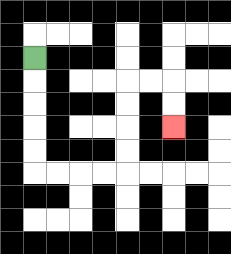{'start': '[1, 2]', 'end': '[7, 5]', 'path_directions': 'D,D,D,D,D,R,R,R,R,U,U,U,U,R,R,D,D', 'path_coordinates': '[[1, 2], [1, 3], [1, 4], [1, 5], [1, 6], [1, 7], [2, 7], [3, 7], [4, 7], [5, 7], [5, 6], [5, 5], [5, 4], [5, 3], [6, 3], [7, 3], [7, 4], [7, 5]]'}